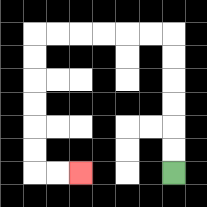{'start': '[7, 7]', 'end': '[3, 7]', 'path_directions': 'U,U,U,U,U,U,L,L,L,L,L,L,D,D,D,D,D,D,R,R', 'path_coordinates': '[[7, 7], [7, 6], [7, 5], [7, 4], [7, 3], [7, 2], [7, 1], [6, 1], [5, 1], [4, 1], [3, 1], [2, 1], [1, 1], [1, 2], [1, 3], [1, 4], [1, 5], [1, 6], [1, 7], [2, 7], [3, 7]]'}